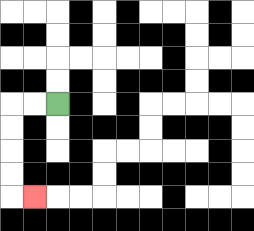{'start': '[2, 4]', 'end': '[1, 8]', 'path_directions': 'L,L,D,D,D,D,R', 'path_coordinates': '[[2, 4], [1, 4], [0, 4], [0, 5], [0, 6], [0, 7], [0, 8], [1, 8]]'}